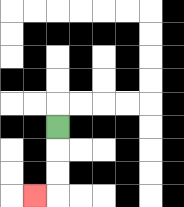{'start': '[2, 5]', 'end': '[1, 8]', 'path_directions': 'D,D,D,L', 'path_coordinates': '[[2, 5], [2, 6], [2, 7], [2, 8], [1, 8]]'}